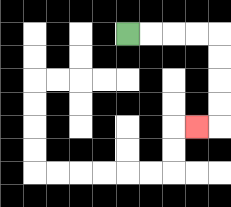{'start': '[5, 1]', 'end': '[8, 5]', 'path_directions': 'R,R,R,R,D,D,D,D,L', 'path_coordinates': '[[5, 1], [6, 1], [7, 1], [8, 1], [9, 1], [9, 2], [9, 3], [9, 4], [9, 5], [8, 5]]'}